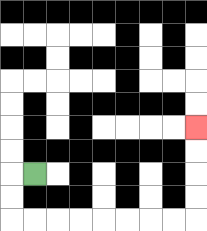{'start': '[1, 7]', 'end': '[8, 5]', 'path_directions': 'L,D,D,R,R,R,R,R,R,R,R,U,U,U,U', 'path_coordinates': '[[1, 7], [0, 7], [0, 8], [0, 9], [1, 9], [2, 9], [3, 9], [4, 9], [5, 9], [6, 9], [7, 9], [8, 9], [8, 8], [8, 7], [8, 6], [8, 5]]'}